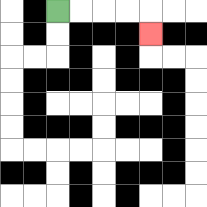{'start': '[2, 0]', 'end': '[6, 1]', 'path_directions': 'R,R,R,R,D', 'path_coordinates': '[[2, 0], [3, 0], [4, 0], [5, 0], [6, 0], [6, 1]]'}